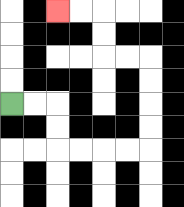{'start': '[0, 4]', 'end': '[2, 0]', 'path_directions': 'R,R,D,D,R,R,R,R,U,U,U,U,L,L,U,U,L,L', 'path_coordinates': '[[0, 4], [1, 4], [2, 4], [2, 5], [2, 6], [3, 6], [4, 6], [5, 6], [6, 6], [6, 5], [6, 4], [6, 3], [6, 2], [5, 2], [4, 2], [4, 1], [4, 0], [3, 0], [2, 0]]'}